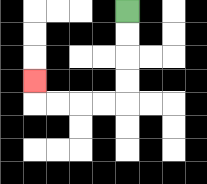{'start': '[5, 0]', 'end': '[1, 3]', 'path_directions': 'D,D,D,D,L,L,L,L,U', 'path_coordinates': '[[5, 0], [5, 1], [5, 2], [5, 3], [5, 4], [4, 4], [3, 4], [2, 4], [1, 4], [1, 3]]'}